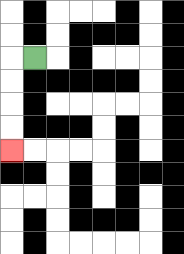{'start': '[1, 2]', 'end': '[0, 6]', 'path_directions': 'L,D,D,D,D', 'path_coordinates': '[[1, 2], [0, 2], [0, 3], [0, 4], [0, 5], [0, 6]]'}